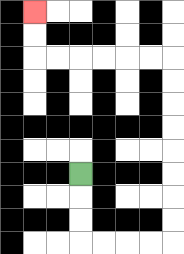{'start': '[3, 7]', 'end': '[1, 0]', 'path_directions': 'D,D,D,R,R,R,R,U,U,U,U,U,U,U,U,L,L,L,L,L,L,U,U', 'path_coordinates': '[[3, 7], [3, 8], [3, 9], [3, 10], [4, 10], [5, 10], [6, 10], [7, 10], [7, 9], [7, 8], [7, 7], [7, 6], [7, 5], [7, 4], [7, 3], [7, 2], [6, 2], [5, 2], [4, 2], [3, 2], [2, 2], [1, 2], [1, 1], [1, 0]]'}